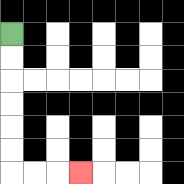{'start': '[0, 1]', 'end': '[3, 7]', 'path_directions': 'D,D,D,D,D,D,R,R,R', 'path_coordinates': '[[0, 1], [0, 2], [0, 3], [0, 4], [0, 5], [0, 6], [0, 7], [1, 7], [2, 7], [3, 7]]'}